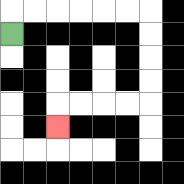{'start': '[0, 1]', 'end': '[2, 5]', 'path_directions': 'U,R,R,R,R,R,R,D,D,D,D,L,L,L,L,D', 'path_coordinates': '[[0, 1], [0, 0], [1, 0], [2, 0], [3, 0], [4, 0], [5, 0], [6, 0], [6, 1], [6, 2], [6, 3], [6, 4], [5, 4], [4, 4], [3, 4], [2, 4], [2, 5]]'}